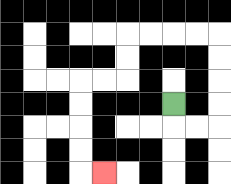{'start': '[7, 4]', 'end': '[4, 7]', 'path_directions': 'D,R,R,U,U,U,U,L,L,L,L,D,D,L,L,D,D,D,D,R', 'path_coordinates': '[[7, 4], [7, 5], [8, 5], [9, 5], [9, 4], [9, 3], [9, 2], [9, 1], [8, 1], [7, 1], [6, 1], [5, 1], [5, 2], [5, 3], [4, 3], [3, 3], [3, 4], [3, 5], [3, 6], [3, 7], [4, 7]]'}